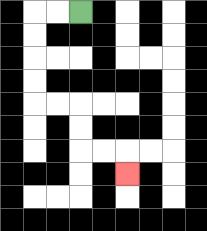{'start': '[3, 0]', 'end': '[5, 7]', 'path_directions': 'L,L,D,D,D,D,R,R,D,D,R,R,D', 'path_coordinates': '[[3, 0], [2, 0], [1, 0], [1, 1], [1, 2], [1, 3], [1, 4], [2, 4], [3, 4], [3, 5], [3, 6], [4, 6], [5, 6], [5, 7]]'}